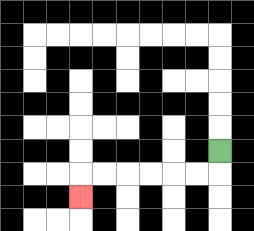{'start': '[9, 6]', 'end': '[3, 8]', 'path_directions': 'D,L,L,L,L,L,L,D', 'path_coordinates': '[[9, 6], [9, 7], [8, 7], [7, 7], [6, 7], [5, 7], [4, 7], [3, 7], [3, 8]]'}